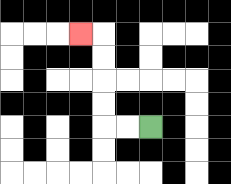{'start': '[6, 5]', 'end': '[3, 1]', 'path_directions': 'L,L,U,U,U,U,L', 'path_coordinates': '[[6, 5], [5, 5], [4, 5], [4, 4], [4, 3], [4, 2], [4, 1], [3, 1]]'}